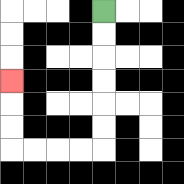{'start': '[4, 0]', 'end': '[0, 3]', 'path_directions': 'D,D,D,D,D,D,L,L,L,L,U,U,U', 'path_coordinates': '[[4, 0], [4, 1], [4, 2], [4, 3], [4, 4], [4, 5], [4, 6], [3, 6], [2, 6], [1, 6], [0, 6], [0, 5], [0, 4], [0, 3]]'}